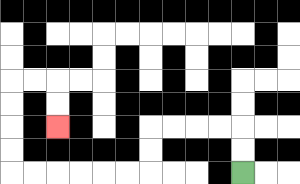{'start': '[10, 7]', 'end': '[2, 5]', 'path_directions': 'U,U,L,L,L,L,D,D,L,L,L,L,L,L,U,U,U,U,R,R,D,D', 'path_coordinates': '[[10, 7], [10, 6], [10, 5], [9, 5], [8, 5], [7, 5], [6, 5], [6, 6], [6, 7], [5, 7], [4, 7], [3, 7], [2, 7], [1, 7], [0, 7], [0, 6], [0, 5], [0, 4], [0, 3], [1, 3], [2, 3], [2, 4], [2, 5]]'}